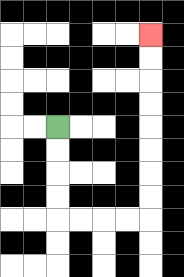{'start': '[2, 5]', 'end': '[6, 1]', 'path_directions': 'D,D,D,D,R,R,R,R,U,U,U,U,U,U,U,U', 'path_coordinates': '[[2, 5], [2, 6], [2, 7], [2, 8], [2, 9], [3, 9], [4, 9], [5, 9], [6, 9], [6, 8], [6, 7], [6, 6], [6, 5], [6, 4], [6, 3], [6, 2], [6, 1]]'}